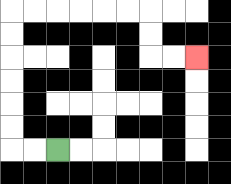{'start': '[2, 6]', 'end': '[8, 2]', 'path_directions': 'L,L,U,U,U,U,U,U,R,R,R,R,R,R,D,D,R,R', 'path_coordinates': '[[2, 6], [1, 6], [0, 6], [0, 5], [0, 4], [0, 3], [0, 2], [0, 1], [0, 0], [1, 0], [2, 0], [3, 0], [4, 0], [5, 0], [6, 0], [6, 1], [6, 2], [7, 2], [8, 2]]'}